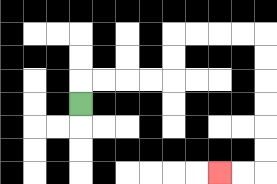{'start': '[3, 4]', 'end': '[9, 7]', 'path_directions': 'U,R,R,R,R,U,U,R,R,R,R,D,D,D,D,D,D,L,L', 'path_coordinates': '[[3, 4], [3, 3], [4, 3], [5, 3], [6, 3], [7, 3], [7, 2], [7, 1], [8, 1], [9, 1], [10, 1], [11, 1], [11, 2], [11, 3], [11, 4], [11, 5], [11, 6], [11, 7], [10, 7], [9, 7]]'}